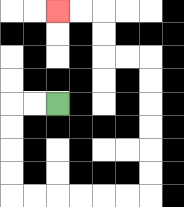{'start': '[2, 4]', 'end': '[2, 0]', 'path_directions': 'L,L,D,D,D,D,R,R,R,R,R,R,U,U,U,U,U,U,L,L,U,U,L,L', 'path_coordinates': '[[2, 4], [1, 4], [0, 4], [0, 5], [0, 6], [0, 7], [0, 8], [1, 8], [2, 8], [3, 8], [4, 8], [5, 8], [6, 8], [6, 7], [6, 6], [6, 5], [6, 4], [6, 3], [6, 2], [5, 2], [4, 2], [4, 1], [4, 0], [3, 0], [2, 0]]'}